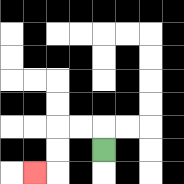{'start': '[4, 6]', 'end': '[1, 7]', 'path_directions': 'U,L,L,D,D,L', 'path_coordinates': '[[4, 6], [4, 5], [3, 5], [2, 5], [2, 6], [2, 7], [1, 7]]'}